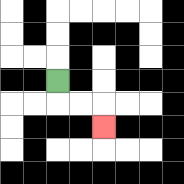{'start': '[2, 3]', 'end': '[4, 5]', 'path_directions': 'D,R,R,D', 'path_coordinates': '[[2, 3], [2, 4], [3, 4], [4, 4], [4, 5]]'}